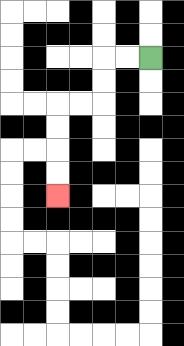{'start': '[6, 2]', 'end': '[2, 8]', 'path_directions': 'L,L,D,D,L,L,D,D,D,D', 'path_coordinates': '[[6, 2], [5, 2], [4, 2], [4, 3], [4, 4], [3, 4], [2, 4], [2, 5], [2, 6], [2, 7], [2, 8]]'}